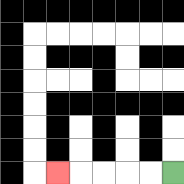{'start': '[7, 7]', 'end': '[2, 7]', 'path_directions': 'L,L,L,L,L', 'path_coordinates': '[[7, 7], [6, 7], [5, 7], [4, 7], [3, 7], [2, 7]]'}